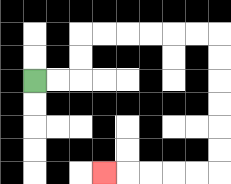{'start': '[1, 3]', 'end': '[4, 7]', 'path_directions': 'R,R,U,U,R,R,R,R,R,R,D,D,D,D,D,D,L,L,L,L,L', 'path_coordinates': '[[1, 3], [2, 3], [3, 3], [3, 2], [3, 1], [4, 1], [5, 1], [6, 1], [7, 1], [8, 1], [9, 1], [9, 2], [9, 3], [9, 4], [9, 5], [9, 6], [9, 7], [8, 7], [7, 7], [6, 7], [5, 7], [4, 7]]'}